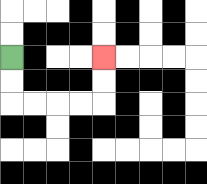{'start': '[0, 2]', 'end': '[4, 2]', 'path_directions': 'D,D,R,R,R,R,U,U', 'path_coordinates': '[[0, 2], [0, 3], [0, 4], [1, 4], [2, 4], [3, 4], [4, 4], [4, 3], [4, 2]]'}